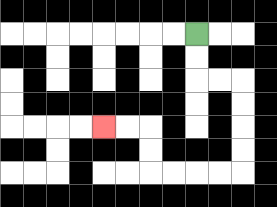{'start': '[8, 1]', 'end': '[4, 5]', 'path_directions': 'D,D,R,R,D,D,D,D,L,L,L,L,U,U,L,L', 'path_coordinates': '[[8, 1], [8, 2], [8, 3], [9, 3], [10, 3], [10, 4], [10, 5], [10, 6], [10, 7], [9, 7], [8, 7], [7, 7], [6, 7], [6, 6], [6, 5], [5, 5], [4, 5]]'}